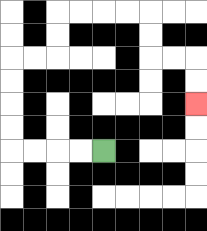{'start': '[4, 6]', 'end': '[8, 4]', 'path_directions': 'L,L,L,L,U,U,U,U,R,R,U,U,R,R,R,R,D,D,R,R,D,D', 'path_coordinates': '[[4, 6], [3, 6], [2, 6], [1, 6], [0, 6], [0, 5], [0, 4], [0, 3], [0, 2], [1, 2], [2, 2], [2, 1], [2, 0], [3, 0], [4, 0], [5, 0], [6, 0], [6, 1], [6, 2], [7, 2], [8, 2], [8, 3], [8, 4]]'}